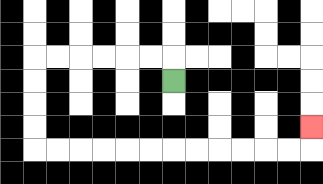{'start': '[7, 3]', 'end': '[13, 5]', 'path_directions': 'U,L,L,L,L,L,L,D,D,D,D,R,R,R,R,R,R,R,R,R,R,R,R,U', 'path_coordinates': '[[7, 3], [7, 2], [6, 2], [5, 2], [4, 2], [3, 2], [2, 2], [1, 2], [1, 3], [1, 4], [1, 5], [1, 6], [2, 6], [3, 6], [4, 6], [5, 6], [6, 6], [7, 6], [8, 6], [9, 6], [10, 6], [11, 6], [12, 6], [13, 6], [13, 5]]'}